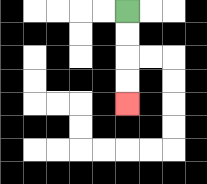{'start': '[5, 0]', 'end': '[5, 4]', 'path_directions': 'D,D,D,D', 'path_coordinates': '[[5, 0], [5, 1], [5, 2], [5, 3], [5, 4]]'}